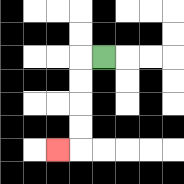{'start': '[4, 2]', 'end': '[2, 6]', 'path_directions': 'L,D,D,D,D,L', 'path_coordinates': '[[4, 2], [3, 2], [3, 3], [3, 4], [3, 5], [3, 6], [2, 6]]'}